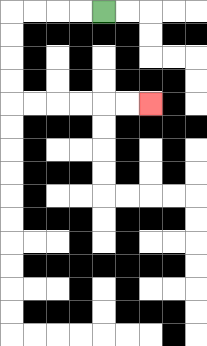{'start': '[4, 0]', 'end': '[6, 4]', 'path_directions': 'L,L,L,L,D,D,D,D,R,R,R,R,R,R', 'path_coordinates': '[[4, 0], [3, 0], [2, 0], [1, 0], [0, 0], [0, 1], [0, 2], [0, 3], [0, 4], [1, 4], [2, 4], [3, 4], [4, 4], [5, 4], [6, 4]]'}